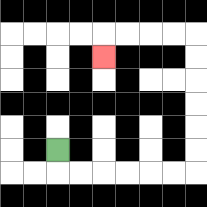{'start': '[2, 6]', 'end': '[4, 2]', 'path_directions': 'D,R,R,R,R,R,R,U,U,U,U,U,U,L,L,L,L,D', 'path_coordinates': '[[2, 6], [2, 7], [3, 7], [4, 7], [5, 7], [6, 7], [7, 7], [8, 7], [8, 6], [8, 5], [8, 4], [8, 3], [8, 2], [8, 1], [7, 1], [6, 1], [5, 1], [4, 1], [4, 2]]'}